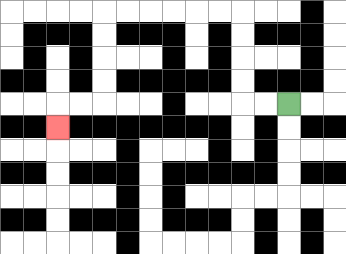{'start': '[12, 4]', 'end': '[2, 5]', 'path_directions': 'L,L,U,U,U,U,L,L,L,L,L,L,D,D,D,D,L,L,D', 'path_coordinates': '[[12, 4], [11, 4], [10, 4], [10, 3], [10, 2], [10, 1], [10, 0], [9, 0], [8, 0], [7, 0], [6, 0], [5, 0], [4, 0], [4, 1], [4, 2], [4, 3], [4, 4], [3, 4], [2, 4], [2, 5]]'}